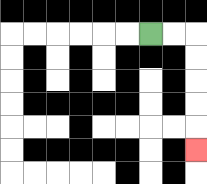{'start': '[6, 1]', 'end': '[8, 6]', 'path_directions': 'R,R,D,D,D,D,D', 'path_coordinates': '[[6, 1], [7, 1], [8, 1], [8, 2], [8, 3], [8, 4], [8, 5], [8, 6]]'}